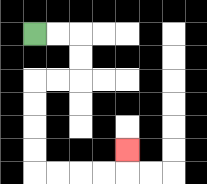{'start': '[1, 1]', 'end': '[5, 6]', 'path_directions': 'R,R,D,D,L,L,D,D,D,D,R,R,R,R,U', 'path_coordinates': '[[1, 1], [2, 1], [3, 1], [3, 2], [3, 3], [2, 3], [1, 3], [1, 4], [1, 5], [1, 6], [1, 7], [2, 7], [3, 7], [4, 7], [5, 7], [5, 6]]'}